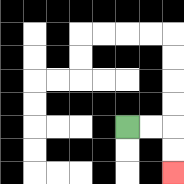{'start': '[5, 5]', 'end': '[7, 7]', 'path_directions': 'R,R,D,D', 'path_coordinates': '[[5, 5], [6, 5], [7, 5], [7, 6], [7, 7]]'}